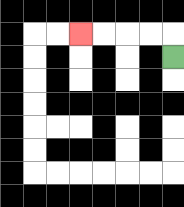{'start': '[7, 2]', 'end': '[3, 1]', 'path_directions': 'U,L,L,L,L', 'path_coordinates': '[[7, 2], [7, 1], [6, 1], [5, 1], [4, 1], [3, 1]]'}